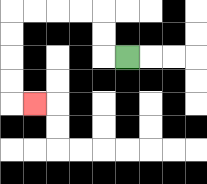{'start': '[5, 2]', 'end': '[1, 4]', 'path_directions': 'L,U,U,L,L,L,L,D,D,D,D,R', 'path_coordinates': '[[5, 2], [4, 2], [4, 1], [4, 0], [3, 0], [2, 0], [1, 0], [0, 0], [0, 1], [0, 2], [0, 3], [0, 4], [1, 4]]'}